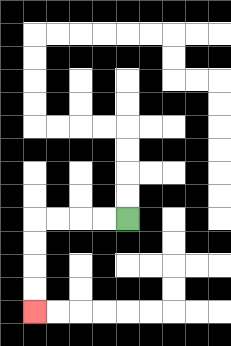{'start': '[5, 9]', 'end': '[1, 13]', 'path_directions': 'L,L,L,L,D,D,D,D', 'path_coordinates': '[[5, 9], [4, 9], [3, 9], [2, 9], [1, 9], [1, 10], [1, 11], [1, 12], [1, 13]]'}